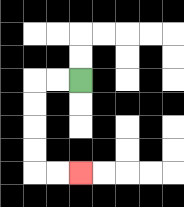{'start': '[3, 3]', 'end': '[3, 7]', 'path_directions': 'L,L,D,D,D,D,R,R', 'path_coordinates': '[[3, 3], [2, 3], [1, 3], [1, 4], [1, 5], [1, 6], [1, 7], [2, 7], [3, 7]]'}